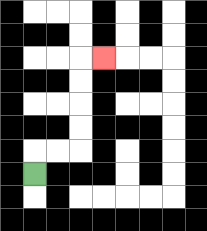{'start': '[1, 7]', 'end': '[4, 2]', 'path_directions': 'U,R,R,U,U,U,U,R', 'path_coordinates': '[[1, 7], [1, 6], [2, 6], [3, 6], [3, 5], [3, 4], [3, 3], [3, 2], [4, 2]]'}